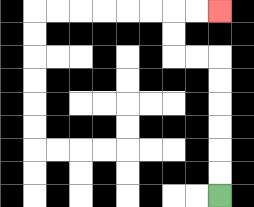{'start': '[9, 8]', 'end': '[9, 0]', 'path_directions': 'U,U,U,U,U,U,L,L,U,U,R,R', 'path_coordinates': '[[9, 8], [9, 7], [9, 6], [9, 5], [9, 4], [9, 3], [9, 2], [8, 2], [7, 2], [7, 1], [7, 0], [8, 0], [9, 0]]'}